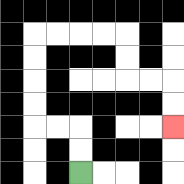{'start': '[3, 7]', 'end': '[7, 5]', 'path_directions': 'U,U,L,L,U,U,U,U,R,R,R,R,D,D,R,R,D,D', 'path_coordinates': '[[3, 7], [3, 6], [3, 5], [2, 5], [1, 5], [1, 4], [1, 3], [1, 2], [1, 1], [2, 1], [3, 1], [4, 1], [5, 1], [5, 2], [5, 3], [6, 3], [7, 3], [7, 4], [7, 5]]'}